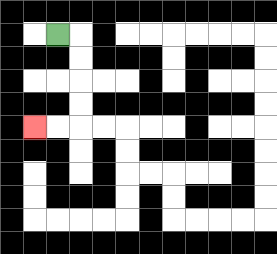{'start': '[2, 1]', 'end': '[1, 5]', 'path_directions': 'R,D,D,D,D,L,L', 'path_coordinates': '[[2, 1], [3, 1], [3, 2], [3, 3], [3, 4], [3, 5], [2, 5], [1, 5]]'}